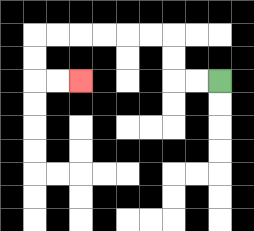{'start': '[9, 3]', 'end': '[3, 3]', 'path_directions': 'L,L,U,U,L,L,L,L,L,L,D,D,R,R', 'path_coordinates': '[[9, 3], [8, 3], [7, 3], [7, 2], [7, 1], [6, 1], [5, 1], [4, 1], [3, 1], [2, 1], [1, 1], [1, 2], [1, 3], [2, 3], [3, 3]]'}